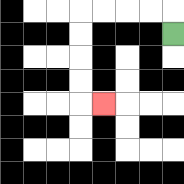{'start': '[7, 1]', 'end': '[4, 4]', 'path_directions': 'U,L,L,L,L,D,D,D,D,R', 'path_coordinates': '[[7, 1], [7, 0], [6, 0], [5, 0], [4, 0], [3, 0], [3, 1], [3, 2], [3, 3], [3, 4], [4, 4]]'}